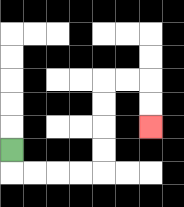{'start': '[0, 6]', 'end': '[6, 5]', 'path_directions': 'D,R,R,R,R,U,U,U,U,R,R,D,D', 'path_coordinates': '[[0, 6], [0, 7], [1, 7], [2, 7], [3, 7], [4, 7], [4, 6], [4, 5], [4, 4], [4, 3], [5, 3], [6, 3], [6, 4], [6, 5]]'}